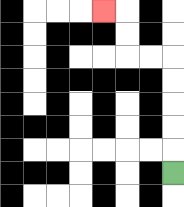{'start': '[7, 7]', 'end': '[4, 0]', 'path_directions': 'U,U,U,U,U,L,L,U,U,L', 'path_coordinates': '[[7, 7], [7, 6], [7, 5], [7, 4], [7, 3], [7, 2], [6, 2], [5, 2], [5, 1], [5, 0], [4, 0]]'}